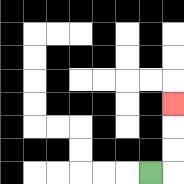{'start': '[6, 7]', 'end': '[7, 4]', 'path_directions': 'R,U,U,U', 'path_coordinates': '[[6, 7], [7, 7], [7, 6], [7, 5], [7, 4]]'}